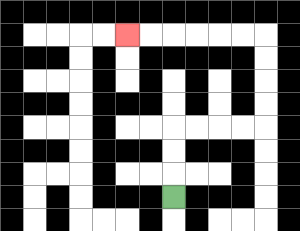{'start': '[7, 8]', 'end': '[5, 1]', 'path_directions': 'U,U,U,R,R,R,R,U,U,U,U,L,L,L,L,L,L', 'path_coordinates': '[[7, 8], [7, 7], [7, 6], [7, 5], [8, 5], [9, 5], [10, 5], [11, 5], [11, 4], [11, 3], [11, 2], [11, 1], [10, 1], [9, 1], [8, 1], [7, 1], [6, 1], [5, 1]]'}